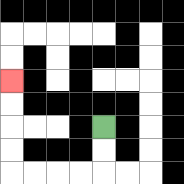{'start': '[4, 5]', 'end': '[0, 3]', 'path_directions': 'D,D,L,L,L,L,U,U,U,U', 'path_coordinates': '[[4, 5], [4, 6], [4, 7], [3, 7], [2, 7], [1, 7], [0, 7], [0, 6], [0, 5], [0, 4], [0, 3]]'}